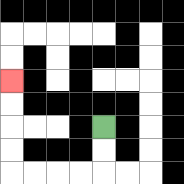{'start': '[4, 5]', 'end': '[0, 3]', 'path_directions': 'D,D,L,L,L,L,U,U,U,U', 'path_coordinates': '[[4, 5], [4, 6], [4, 7], [3, 7], [2, 7], [1, 7], [0, 7], [0, 6], [0, 5], [0, 4], [0, 3]]'}